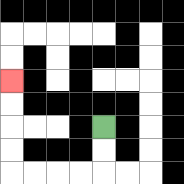{'start': '[4, 5]', 'end': '[0, 3]', 'path_directions': 'D,D,L,L,L,L,U,U,U,U', 'path_coordinates': '[[4, 5], [4, 6], [4, 7], [3, 7], [2, 7], [1, 7], [0, 7], [0, 6], [0, 5], [0, 4], [0, 3]]'}